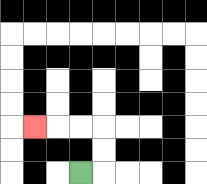{'start': '[3, 7]', 'end': '[1, 5]', 'path_directions': 'R,U,U,L,L,L', 'path_coordinates': '[[3, 7], [4, 7], [4, 6], [4, 5], [3, 5], [2, 5], [1, 5]]'}